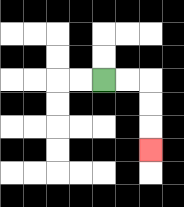{'start': '[4, 3]', 'end': '[6, 6]', 'path_directions': 'R,R,D,D,D', 'path_coordinates': '[[4, 3], [5, 3], [6, 3], [6, 4], [6, 5], [6, 6]]'}